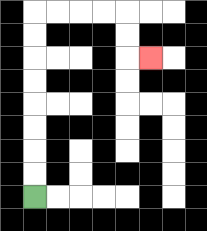{'start': '[1, 8]', 'end': '[6, 2]', 'path_directions': 'U,U,U,U,U,U,U,U,R,R,R,R,D,D,R', 'path_coordinates': '[[1, 8], [1, 7], [1, 6], [1, 5], [1, 4], [1, 3], [1, 2], [1, 1], [1, 0], [2, 0], [3, 0], [4, 0], [5, 0], [5, 1], [5, 2], [6, 2]]'}